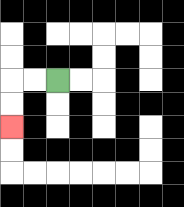{'start': '[2, 3]', 'end': '[0, 5]', 'path_directions': 'L,L,D,D', 'path_coordinates': '[[2, 3], [1, 3], [0, 3], [0, 4], [0, 5]]'}